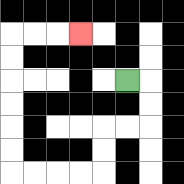{'start': '[5, 3]', 'end': '[3, 1]', 'path_directions': 'R,D,D,L,L,D,D,L,L,L,L,U,U,U,U,U,U,R,R,R', 'path_coordinates': '[[5, 3], [6, 3], [6, 4], [6, 5], [5, 5], [4, 5], [4, 6], [4, 7], [3, 7], [2, 7], [1, 7], [0, 7], [0, 6], [0, 5], [0, 4], [0, 3], [0, 2], [0, 1], [1, 1], [2, 1], [3, 1]]'}